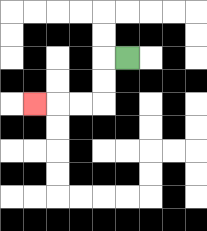{'start': '[5, 2]', 'end': '[1, 4]', 'path_directions': 'L,D,D,L,L,L', 'path_coordinates': '[[5, 2], [4, 2], [4, 3], [4, 4], [3, 4], [2, 4], [1, 4]]'}